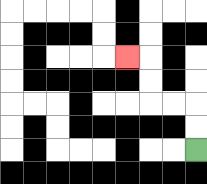{'start': '[8, 6]', 'end': '[5, 2]', 'path_directions': 'U,U,L,L,U,U,L', 'path_coordinates': '[[8, 6], [8, 5], [8, 4], [7, 4], [6, 4], [6, 3], [6, 2], [5, 2]]'}